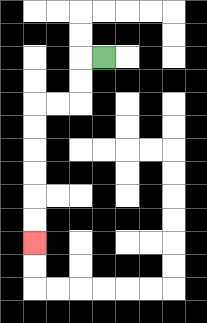{'start': '[4, 2]', 'end': '[1, 10]', 'path_directions': 'L,D,D,L,L,D,D,D,D,D,D', 'path_coordinates': '[[4, 2], [3, 2], [3, 3], [3, 4], [2, 4], [1, 4], [1, 5], [1, 6], [1, 7], [1, 8], [1, 9], [1, 10]]'}